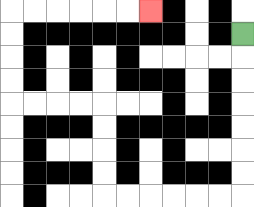{'start': '[10, 1]', 'end': '[6, 0]', 'path_directions': 'D,D,D,D,D,D,D,L,L,L,L,L,L,U,U,U,U,L,L,L,L,U,U,U,U,R,R,R,R,R,R', 'path_coordinates': '[[10, 1], [10, 2], [10, 3], [10, 4], [10, 5], [10, 6], [10, 7], [10, 8], [9, 8], [8, 8], [7, 8], [6, 8], [5, 8], [4, 8], [4, 7], [4, 6], [4, 5], [4, 4], [3, 4], [2, 4], [1, 4], [0, 4], [0, 3], [0, 2], [0, 1], [0, 0], [1, 0], [2, 0], [3, 0], [4, 0], [5, 0], [6, 0]]'}